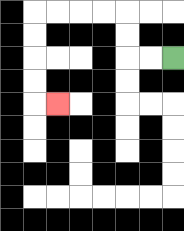{'start': '[7, 2]', 'end': '[2, 4]', 'path_directions': 'L,L,U,U,L,L,L,L,D,D,D,D,R', 'path_coordinates': '[[7, 2], [6, 2], [5, 2], [5, 1], [5, 0], [4, 0], [3, 0], [2, 0], [1, 0], [1, 1], [1, 2], [1, 3], [1, 4], [2, 4]]'}